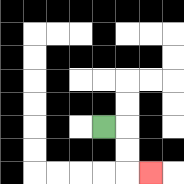{'start': '[4, 5]', 'end': '[6, 7]', 'path_directions': 'R,D,D,R', 'path_coordinates': '[[4, 5], [5, 5], [5, 6], [5, 7], [6, 7]]'}